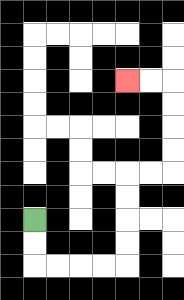{'start': '[1, 9]', 'end': '[5, 3]', 'path_directions': 'D,D,R,R,R,R,U,U,U,U,R,R,U,U,U,U,L,L', 'path_coordinates': '[[1, 9], [1, 10], [1, 11], [2, 11], [3, 11], [4, 11], [5, 11], [5, 10], [5, 9], [5, 8], [5, 7], [6, 7], [7, 7], [7, 6], [7, 5], [7, 4], [7, 3], [6, 3], [5, 3]]'}